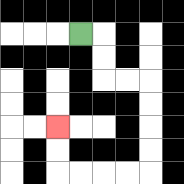{'start': '[3, 1]', 'end': '[2, 5]', 'path_directions': 'R,D,D,R,R,D,D,D,D,L,L,L,L,U,U', 'path_coordinates': '[[3, 1], [4, 1], [4, 2], [4, 3], [5, 3], [6, 3], [6, 4], [6, 5], [6, 6], [6, 7], [5, 7], [4, 7], [3, 7], [2, 7], [2, 6], [2, 5]]'}